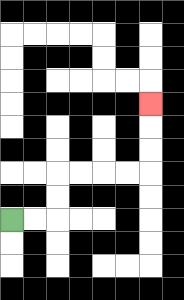{'start': '[0, 9]', 'end': '[6, 4]', 'path_directions': 'R,R,U,U,R,R,R,R,U,U,U', 'path_coordinates': '[[0, 9], [1, 9], [2, 9], [2, 8], [2, 7], [3, 7], [4, 7], [5, 7], [6, 7], [6, 6], [6, 5], [6, 4]]'}